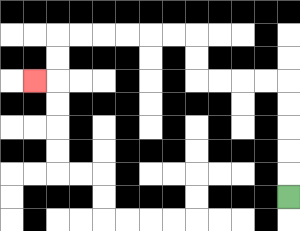{'start': '[12, 8]', 'end': '[1, 3]', 'path_directions': 'U,U,U,U,U,L,L,L,L,U,U,L,L,L,L,L,L,D,D,L', 'path_coordinates': '[[12, 8], [12, 7], [12, 6], [12, 5], [12, 4], [12, 3], [11, 3], [10, 3], [9, 3], [8, 3], [8, 2], [8, 1], [7, 1], [6, 1], [5, 1], [4, 1], [3, 1], [2, 1], [2, 2], [2, 3], [1, 3]]'}